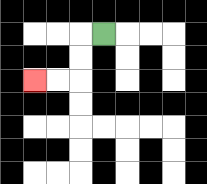{'start': '[4, 1]', 'end': '[1, 3]', 'path_directions': 'L,D,D,L,L', 'path_coordinates': '[[4, 1], [3, 1], [3, 2], [3, 3], [2, 3], [1, 3]]'}